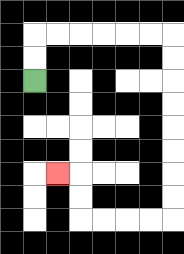{'start': '[1, 3]', 'end': '[2, 7]', 'path_directions': 'U,U,R,R,R,R,R,R,D,D,D,D,D,D,D,D,L,L,L,L,U,U,L', 'path_coordinates': '[[1, 3], [1, 2], [1, 1], [2, 1], [3, 1], [4, 1], [5, 1], [6, 1], [7, 1], [7, 2], [7, 3], [7, 4], [7, 5], [7, 6], [7, 7], [7, 8], [7, 9], [6, 9], [5, 9], [4, 9], [3, 9], [3, 8], [3, 7], [2, 7]]'}